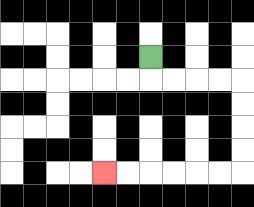{'start': '[6, 2]', 'end': '[4, 7]', 'path_directions': 'D,R,R,R,R,D,D,D,D,L,L,L,L,L,L', 'path_coordinates': '[[6, 2], [6, 3], [7, 3], [8, 3], [9, 3], [10, 3], [10, 4], [10, 5], [10, 6], [10, 7], [9, 7], [8, 7], [7, 7], [6, 7], [5, 7], [4, 7]]'}